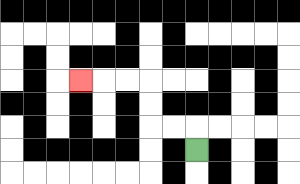{'start': '[8, 6]', 'end': '[3, 3]', 'path_directions': 'U,L,L,U,U,L,L,L', 'path_coordinates': '[[8, 6], [8, 5], [7, 5], [6, 5], [6, 4], [6, 3], [5, 3], [4, 3], [3, 3]]'}